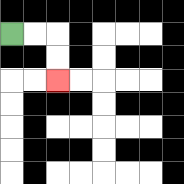{'start': '[0, 1]', 'end': '[2, 3]', 'path_directions': 'R,R,D,D', 'path_coordinates': '[[0, 1], [1, 1], [2, 1], [2, 2], [2, 3]]'}